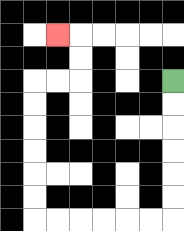{'start': '[7, 3]', 'end': '[2, 1]', 'path_directions': 'D,D,D,D,D,D,L,L,L,L,L,L,U,U,U,U,U,U,R,R,U,U,L', 'path_coordinates': '[[7, 3], [7, 4], [7, 5], [7, 6], [7, 7], [7, 8], [7, 9], [6, 9], [5, 9], [4, 9], [3, 9], [2, 9], [1, 9], [1, 8], [1, 7], [1, 6], [1, 5], [1, 4], [1, 3], [2, 3], [3, 3], [3, 2], [3, 1], [2, 1]]'}